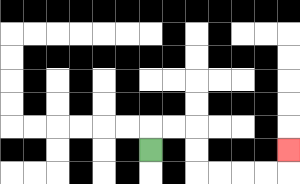{'start': '[6, 6]', 'end': '[12, 6]', 'path_directions': 'U,R,R,D,D,R,R,R,R,U', 'path_coordinates': '[[6, 6], [6, 5], [7, 5], [8, 5], [8, 6], [8, 7], [9, 7], [10, 7], [11, 7], [12, 7], [12, 6]]'}